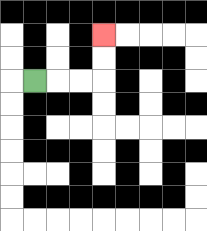{'start': '[1, 3]', 'end': '[4, 1]', 'path_directions': 'R,R,R,U,U', 'path_coordinates': '[[1, 3], [2, 3], [3, 3], [4, 3], [4, 2], [4, 1]]'}